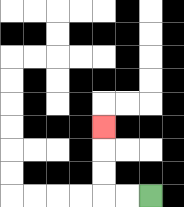{'start': '[6, 8]', 'end': '[4, 5]', 'path_directions': 'L,L,U,U,U', 'path_coordinates': '[[6, 8], [5, 8], [4, 8], [4, 7], [4, 6], [4, 5]]'}